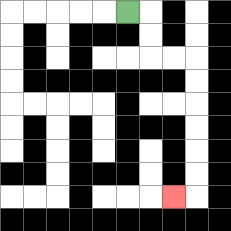{'start': '[5, 0]', 'end': '[7, 8]', 'path_directions': 'R,D,D,R,R,D,D,D,D,D,D,L', 'path_coordinates': '[[5, 0], [6, 0], [6, 1], [6, 2], [7, 2], [8, 2], [8, 3], [8, 4], [8, 5], [8, 6], [8, 7], [8, 8], [7, 8]]'}